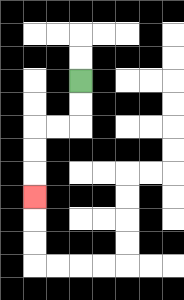{'start': '[3, 3]', 'end': '[1, 8]', 'path_directions': 'D,D,L,L,D,D,D', 'path_coordinates': '[[3, 3], [3, 4], [3, 5], [2, 5], [1, 5], [1, 6], [1, 7], [1, 8]]'}